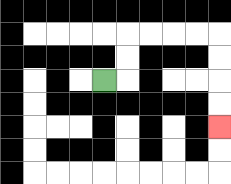{'start': '[4, 3]', 'end': '[9, 5]', 'path_directions': 'R,U,U,R,R,R,R,D,D,D,D', 'path_coordinates': '[[4, 3], [5, 3], [5, 2], [5, 1], [6, 1], [7, 1], [8, 1], [9, 1], [9, 2], [9, 3], [9, 4], [9, 5]]'}